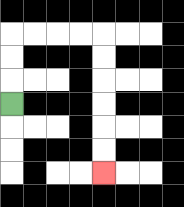{'start': '[0, 4]', 'end': '[4, 7]', 'path_directions': 'U,U,U,R,R,R,R,D,D,D,D,D,D', 'path_coordinates': '[[0, 4], [0, 3], [0, 2], [0, 1], [1, 1], [2, 1], [3, 1], [4, 1], [4, 2], [4, 3], [4, 4], [4, 5], [4, 6], [4, 7]]'}